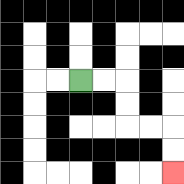{'start': '[3, 3]', 'end': '[7, 7]', 'path_directions': 'R,R,D,D,R,R,D,D', 'path_coordinates': '[[3, 3], [4, 3], [5, 3], [5, 4], [5, 5], [6, 5], [7, 5], [7, 6], [7, 7]]'}